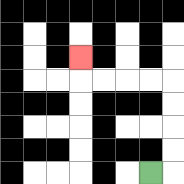{'start': '[6, 7]', 'end': '[3, 2]', 'path_directions': 'R,U,U,U,U,L,L,L,L,U', 'path_coordinates': '[[6, 7], [7, 7], [7, 6], [7, 5], [7, 4], [7, 3], [6, 3], [5, 3], [4, 3], [3, 3], [3, 2]]'}